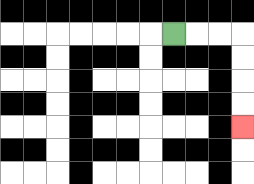{'start': '[7, 1]', 'end': '[10, 5]', 'path_directions': 'R,R,R,D,D,D,D', 'path_coordinates': '[[7, 1], [8, 1], [9, 1], [10, 1], [10, 2], [10, 3], [10, 4], [10, 5]]'}